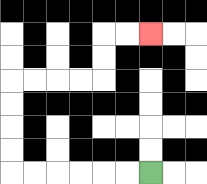{'start': '[6, 7]', 'end': '[6, 1]', 'path_directions': 'L,L,L,L,L,L,U,U,U,U,R,R,R,R,U,U,R,R', 'path_coordinates': '[[6, 7], [5, 7], [4, 7], [3, 7], [2, 7], [1, 7], [0, 7], [0, 6], [0, 5], [0, 4], [0, 3], [1, 3], [2, 3], [3, 3], [4, 3], [4, 2], [4, 1], [5, 1], [6, 1]]'}